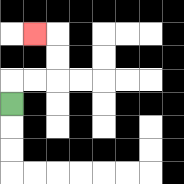{'start': '[0, 4]', 'end': '[1, 1]', 'path_directions': 'U,R,R,U,U,L', 'path_coordinates': '[[0, 4], [0, 3], [1, 3], [2, 3], [2, 2], [2, 1], [1, 1]]'}